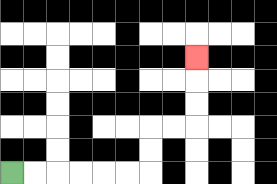{'start': '[0, 7]', 'end': '[8, 2]', 'path_directions': 'R,R,R,R,R,R,U,U,R,R,U,U,U', 'path_coordinates': '[[0, 7], [1, 7], [2, 7], [3, 7], [4, 7], [5, 7], [6, 7], [6, 6], [6, 5], [7, 5], [8, 5], [8, 4], [8, 3], [8, 2]]'}